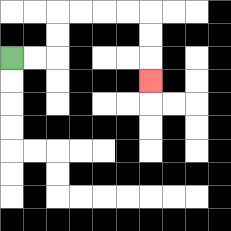{'start': '[0, 2]', 'end': '[6, 3]', 'path_directions': 'R,R,U,U,R,R,R,R,D,D,D', 'path_coordinates': '[[0, 2], [1, 2], [2, 2], [2, 1], [2, 0], [3, 0], [4, 0], [5, 0], [6, 0], [6, 1], [6, 2], [6, 3]]'}